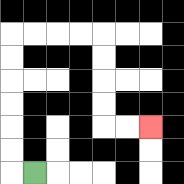{'start': '[1, 7]', 'end': '[6, 5]', 'path_directions': 'L,U,U,U,U,U,U,R,R,R,R,D,D,D,D,R,R', 'path_coordinates': '[[1, 7], [0, 7], [0, 6], [0, 5], [0, 4], [0, 3], [0, 2], [0, 1], [1, 1], [2, 1], [3, 1], [4, 1], [4, 2], [4, 3], [4, 4], [4, 5], [5, 5], [6, 5]]'}